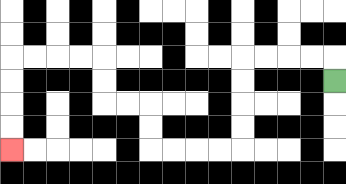{'start': '[14, 3]', 'end': '[0, 6]', 'path_directions': 'U,L,L,L,L,D,D,D,D,L,L,L,L,U,U,L,L,U,U,L,L,L,L,D,D,D,D', 'path_coordinates': '[[14, 3], [14, 2], [13, 2], [12, 2], [11, 2], [10, 2], [10, 3], [10, 4], [10, 5], [10, 6], [9, 6], [8, 6], [7, 6], [6, 6], [6, 5], [6, 4], [5, 4], [4, 4], [4, 3], [4, 2], [3, 2], [2, 2], [1, 2], [0, 2], [0, 3], [0, 4], [0, 5], [0, 6]]'}